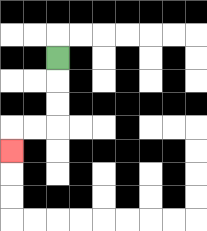{'start': '[2, 2]', 'end': '[0, 6]', 'path_directions': 'D,D,D,L,L,D', 'path_coordinates': '[[2, 2], [2, 3], [2, 4], [2, 5], [1, 5], [0, 5], [0, 6]]'}